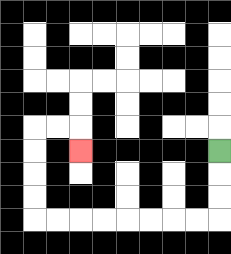{'start': '[9, 6]', 'end': '[3, 6]', 'path_directions': 'D,D,D,L,L,L,L,L,L,L,L,U,U,U,U,R,R,D', 'path_coordinates': '[[9, 6], [9, 7], [9, 8], [9, 9], [8, 9], [7, 9], [6, 9], [5, 9], [4, 9], [3, 9], [2, 9], [1, 9], [1, 8], [1, 7], [1, 6], [1, 5], [2, 5], [3, 5], [3, 6]]'}